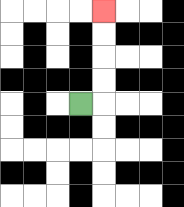{'start': '[3, 4]', 'end': '[4, 0]', 'path_directions': 'R,U,U,U,U', 'path_coordinates': '[[3, 4], [4, 4], [4, 3], [4, 2], [4, 1], [4, 0]]'}